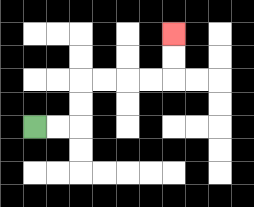{'start': '[1, 5]', 'end': '[7, 1]', 'path_directions': 'R,R,U,U,R,R,R,R,U,U', 'path_coordinates': '[[1, 5], [2, 5], [3, 5], [3, 4], [3, 3], [4, 3], [5, 3], [6, 3], [7, 3], [7, 2], [7, 1]]'}